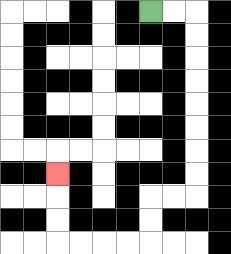{'start': '[6, 0]', 'end': '[2, 7]', 'path_directions': 'R,R,D,D,D,D,D,D,D,D,L,L,D,D,L,L,L,L,U,U,U', 'path_coordinates': '[[6, 0], [7, 0], [8, 0], [8, 1], [8, 2], [8, 3], [8, 4], [8, 5], [8, 6], [8, 7], [8, 8], [7, 8], [6, 8], [6, 9], [6, 10], [5, 10], [4, 10], [3, 10], [2, 10], [2, 9], [2, 8], [2, 7]]'}